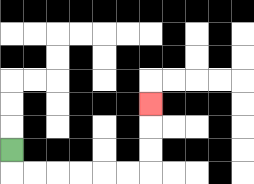{'start': '[0, 6]', 'end': '[6, 4]', 'path_directions': 'D,R,R,R,R,R,R,U,U,U', 'path_coordinates': '[[0, 6], [0, 7], [1, 7], [2, 7], [3, 7], [4, 7], [5, 7], [6, 7], [6, 6], [6, 5], [6, 4]]'}